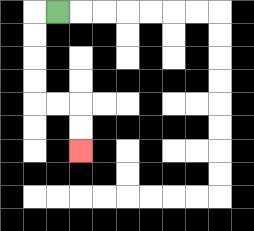{'start': '[2, 0]', 'end': '[3, 6]', 'path_directions': 'L,D,D,D,D,R,R,D,D', 'path_coordinates': '[[2, 0], [1, 0], [1, 1], [1, 2], [1, 3], [1, 4], [2, 4], [3, 4], [3, 5], [3, 6]]'}